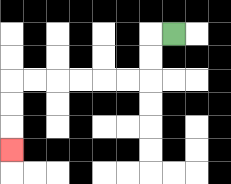{'start': '[7, 1]', 'end': '[0, 6]', 'path_directions': 'L,D,D,L,L,L,L,L,L,D,D,D', 'path_coordinates': '[[7, 1], [6, 1], [6, 2], [6, 3], [5, 3], [4, 3], [3, 3], [2, 3], [1, 3], [0, 3], [0, 4], [0, 5], [0, 6]]'}